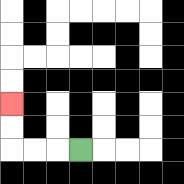{'start': '[3, 6]', 'end': '[0, 4]', 'path_directions': 'L,L,L,U,U', 'path_coordinates': '[[3, 6], [2, 6], [1, 6], [0, 6], [0, 5], [0, 4]]'}